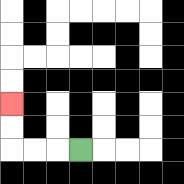{'start': '[3, 6]', 'end': '[0, 4]', 'path_directions': 'L,L,L,U,U', 'path_coordinates': '[[3, 6], [2, 6], [1, 6], [0, 6], [0, 5], [0, 4]]'}